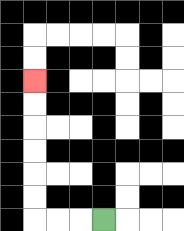{'start': '[4, 9]', 'end': '[1, 3]', 'path_directions': 'L,L,L,U,U,U,U,U,U', 'path_coordinates': '[[4, 9], [3, 9], [2, 9], [1, 9], [1, 8], [1, 7], [1, 6], [1, 5], [1, 4], [1, 3]]'}